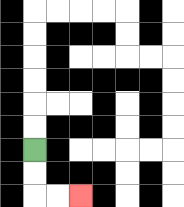{'start': '[1, 6]', 'end': '[3, 8]', 'path_directions': 'D,D,R,R', 'path_coordinates': '[[1, 6], [1, 7], [1, 8], [2, 8], [3, 8]]'}